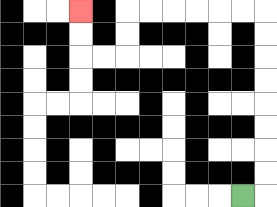{'start': '[10, 8]', 'end': '[3, 0]', 'path_directions': 'R,U,U,U,U,U,U,U,U,L,L,L,L,L,L,D,D,L,L,U,U', 'path_coordinates': '[[10, 8], [11, 8], [11, 7], [11, 6], [11, 5], [11, 4], [11, 3], [11, 2], [11, 1], [11, 0], [10, 0], [9, 0], [8, 0], [7, 0], [6, 0], [5, 0], [5, 1], [5, 2], [4, 2], [3, 2], [3, 1], [3, 0]]'}